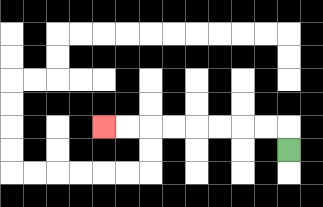{'start': '[12, 6]', 'end': '[4, 5]', 'path_directions': 'U,L,L,L,L,L,L,L,L', 'path_coordinates': '[[12, 6], [12, 5], [11, 5], [10, 5], [9, 5], [8, 5], [7, 5], [6, 5], [5, 5], [4, 5]]'}